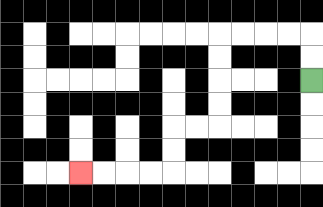{'start': '[13, 3]', 'end': '[3, 7]', 'path_directions': 'U,U,L,L,L,L,D,D,D,D,L,L,D,D,L,L,L,L', 'path_coordinates': '[[13, 3], [13, 2], [13, 1], [12, 1], [11, 1], [10, 1], [9, 1], [9, 2], [9, 3], [9, 4], [9, 5], [8, 5], [7, 5], [7, 6], [7, 7], [6, 7], [5, 7], [4, 7], [3, 7]]'}